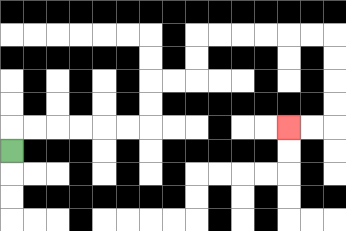{'start': '[0, 6]', 'end': '[12, 5]', 'path_directions': 'U,R,R,R,R,R,R,U,U,R,R,U,U,R,R,R,R,R,R,D,D,D,D,L,L', 'path_coordinates': '[[0, 6], [0, 5], [1, 5], [2, 5], [3, 5], [4, 5], [5, 5], [6, 5], [6, 4], [6, 3], [7, 3], [8, 3], [8, 2], [8, 1], [9, 1], [10, 1], [11, 1], [12, 1], [13, 1], [14, 1], [14, 2], [14, 3], [14, 4], [14, 5], [13, 5], [12, 5]]'}